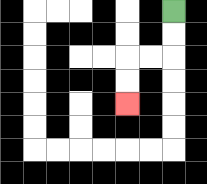{'start': '[7, 0]', 'end': '[5, 4]', 'path_directions': 'D,D,L,L,D,D', 'path_coordinates': '[[7, 0], [7, 1], [7, 2], [6, 2], [5, 2], [5, 3], [5, 4]]'}